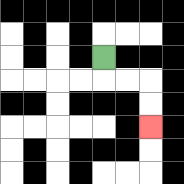{'start': '[4, 2]', 'end': '[6, 5]', 'path_directions': 'D,R,R,D,D', 'path_coordinates': '[[4, 2], [4, 3], [5, 3], [6, 3], [6, 4], [6, 5]]'}